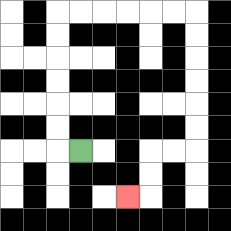{'start': '[3, 6]', 'end': '[5, 8]', 'path_directions': 'L,U,U,U,U,U,U,R,R,R,R,R,R,D,D,D,D,D,D,L,L,D,D,L', 'path_coordinates': '[[3, 6], [2, 6], [2, 5], [2, 4], [2, 3], [2, 2], [2, 1], [2, 0], [3, 0], [4, 0], [5, 0], [6, 0], [7, 0], [8, 0], [8, 1], [8, 2], [8, 3], [8, 4], [8, 5], [8, 6], [7, 6], [6, 6], [6, 7], [6, 8], [5, 8]]'}